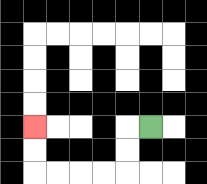{'start': '[6, 5]', 'end': '[1, 5]', 'path_directions': 'L,D,D,L,L,L,L,U,U', 'path_coordinates': '[[6, 5], [5, 5], [5, 6], [5, 7], [4, 7], [3, 7], [2, 7], [1, 7], [1, 6], [1, 5]]'}